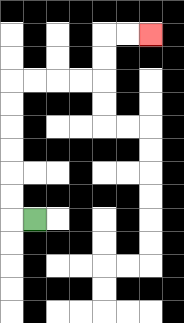{'start': '[1, 9]', 'end': '[6, 1]', 'path_directions': 'L,U,U,U,U,U,U,R,R,R,R,U,U,R,R', 'path_coordinates': '[[1, 9], [0, 9], [0, 8], [0, 7], [0, 6], [0, 5], [0, 4], [0, 3], [1, 3], [2, 3], [3, 3], [4, 3], [4, 2], [4, 1], [5, 1], [6, 1]]'}